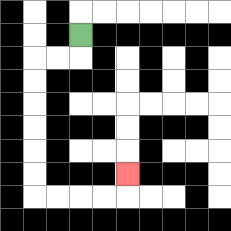{'start': '[3, 1]', 'end': '[5, 7]', 'path_directions': 'D,L,L,D,D,D,D,D,D,R,R,R,R,U', 'path_coordinates': '[[3, 1], [3, 2], [2, 2], [1, 2], [1, 3], [1, 4], [1, 5], [1, 6], [1, 7], [1, 8], [2, 8], [3, 8], [4, 8], [5, 8], [5, 7]]'}